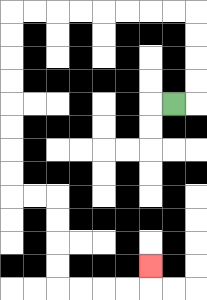{'start': '[7, 4]', 'end': '[6, 11]', 'path_directions': 'R,U,U,U,U,L,L,L,L,L,L,L,L,D,D,D,D,D,D,D,D,R,R,D,D,D,D,R,R,R,R,U', 'path_coordinates': '[[7, 4], [8, 4], [8, 3], [8, 2], [8, 1], [8, 0], [7, 0], [6, 0], [5, 0], [4, 0], [3, 0], [2, 0], [1, 0], [0, 0], [0, 1], [0, 2], [0, 3], [0, 4], [0, 5], [0, 6], [0, 7], [0, 8], [1, 8], [2, 8], [2, 9], [2, 10], [2, 11], [2, 12], [3, 12], [4, 12], [5, 12], [6, 12], [6, 11]]'}